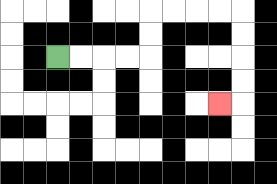{'start': '[2, 2]', 'end': '[9, 4]', 'path_directions': 'R,R,R,R,U,U,R,R,R,R,D,D,D,D,L', 'path_coordinates': '[[2, 2], [3, 2], [4, 2], [5, 2], [6, 2], [6, 1], [6, 0], [7, 0], [8, 0], [9, 0], [10, 0], [10, 1], [10, 2], [10, 3], [10, 4], [9, 4]]'}